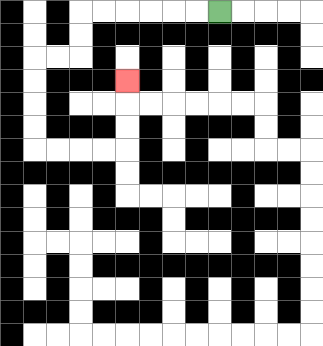{'start': '[9, 0]', 'end': '[5, 3]', 'path_directions': 'L,L,L,L,L,L,D,D,L,L,D,D,D,D,R,R,R,R,U,U,U', 'path_coordinates': '[[9, 0], [8, 0], [7, 0], [6, 0], [5, 0], [4, 0], [3, 0], [3, 1], [3, 2], [2, 2], [1, 2], [1, 3], [1, 4], [1, 5], [1, 6], [2, 6], [3, 6], [4, 6], [5, 6], [5, 5], [5, 4], [5, 3]]'}